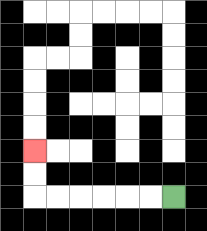{'start': '[7, 8]', 'end': '[1, 6]', 'path_directions': 'L,L,L,L,L,L,U,U', 'path_coordinates': '[[7, 8], [6, 8], [5, 8], [4, 8], [3, 8], [2, 8], [1, 8], [1, 7], [1, 6]]'}